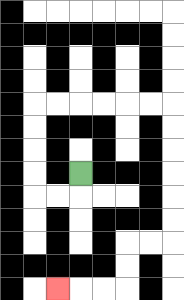{'start': '[3, 7]', 'end': '[2, 12]', 'path_directions': 'D,L,L,U,U,U,U,R,R,R,R,R,R,D,D,D,D,D,D,L,L,D,D,L,L,L', 'path_coordinates': '[[3, 7], [3, 8], [2, 8], [1, 8], [1, 7], [1, 6], [1, 5], [1, 4], [2, 4], [3, 4], [4, 4], [5, 4], [6, 4], [7, 4], [7, 5], [7, 6], [7, 7], [7, 8], [7, 9], [7, 10], [6, 10], [5, 10], [5, 11], [5, 12], [4, 12], [3, 12], [2, 12]]'}